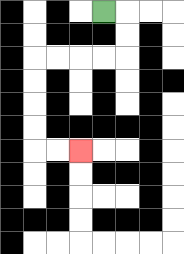{'start': '[4, 0]', 'end': '[3, 6]', 'path_directions': 'R,D,D,L,L,L,L,D,D,D,D,R,R', 'path_coordinates': '[[4, 0], [5, 0], [5, 1], [5, 2], [4, 2], [3, 2], [2, 2], [1, 2], [1, 3], [1, 4], [1, 5], [1, 6], [2, 6], [3, 6]]'}